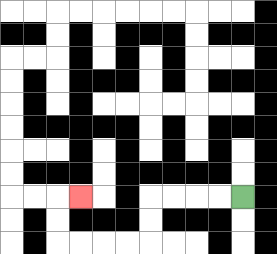{'start': '[10, 8]', 'end': '[3, 8]', 'path_directions': 'L,L,L,L,D,D,L,L,L,L,U,U,R', 'path_coordinates': '[[10, 8], [9, 8], [8, 8], [7, 8], [6, 8], [6, 9], [6, 10], [5, 10], [4, 10], [3, 10], [2, 10], [2, 9], [2, 8], [3, 8]]'}